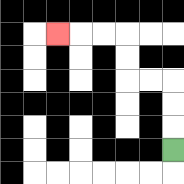{'start': '[7, 6]', 'end': '[2, 1]', 'path_directions': 'U,U,U,L,L,U,U,L,L,L', 'path_coordinates': '[[7, 6], [7, 5], [7, 4], [7, 3], [6, 3], [5, 3], [5, 2], [5, 1], [4, 1], [3, 1], [2, 1]]'}